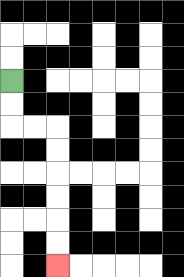{'start': '[0, 3]', 'end': '[2, 11]', 'path_directions': 'D,D,R,R,D,D,D,D,D,D', 'path_coordinates': '[[0, 3], [0, 4], [0, 5], [1, 5], [2, 5], [2, 6], [2, 7], [2, 8], [2, 9], [2, 10], [2, 11]]'}